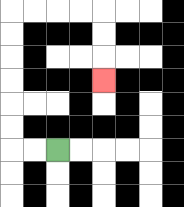{'start': '[2, 6]', 'end': '[4, 3]', 'path_directions': 'L,L,U,U,U,U,U,U,R,R,R,R,D,D,D', 'path_coordinates': '[[2, 6], [1, 6], [0, 6], [0, 5], [0, 4], [0, 3], [0, 2], [0, 1], [0, 0], [1, 0], [2, 0], [3, 0], [4, 0], [4, 1], [4, 2], [4, 3]]'}